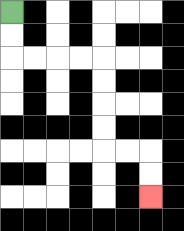{'start': '[0, 0]', 'end': '[6, 8]', 'path_directions': 'D,D,R,R,R,R,D,D,D,D,R,R,D,D', 'path_coordinates': '[[0, 0], [0, 1], [0, 2], [1, 2], [2, 2], [3, 2], [4, 2], [4, 3], [4, 4], [4, 5], [4, 6], [5, 6], [6, 6], [6, 7], [6, 8]]'}